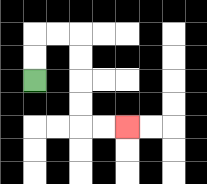{'start': '[1, 3]', 'end': '[5, 5]', 'path_directions': 'U,U,R,R,D,D,D,D,R,R', 'path_coordinates': '[[1, 3], [1, 2], [1, 1], [2, 1], [3, 1], [3, 2], [3, 3], [3, 4], [3, 5], [4, 5], [5, 5]]'}